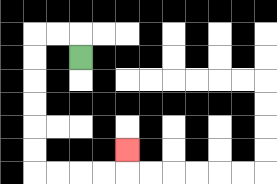{'start': '[3, 2]', 'end': '[5, 6]', 'path_directions': 'U,L,L,D,D,D,D,D,D,R,R,R,R,U', 'path_coordinates': '[[3, 2], [3, 1], [2, 1], [1, 1], [1, 2], [1, 3], [1, 4], [1, 5], [1, 6], [1, 7], [2, 7], [3, 7], [4, 7], [5, 7], [5, 6]]'}